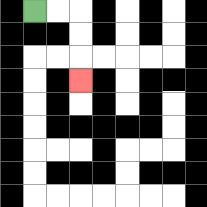{'start': '[1, 0]', 'end': '[3, 3]', 'path_directions': 'R,R,D,D,D', 'path_coordinates': '[[1, 0], [2, 0], [3, 0], [3, 1], [3, 2], [3, 3]]'}